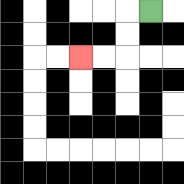{'start': '[6, 0]', 'end': '[3, 2]', 'path_directions': 'L,D,D,L,L', 'path_coordinates': '[[6, 0], [5, 0], [5, 1], [5, 2], [4, 2], [3, 2]]'}